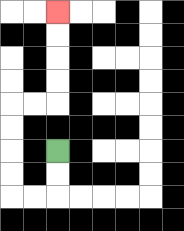{'start': '[2, 6]', 'end': '[2, 0]', 'path_directions': 'D,D,L,L,U,U,U,U,R,R,U,U,U,U', 'path_coordinates': '[[2, 6], [2, 7], [2, 8], [1, 8], [0, 8], [0, 7], [0, 6], [0, 5], [0, 4], [1, 4], [2, 4], [2, 3], [2, 2], [2, 1], [2, 0]]'}